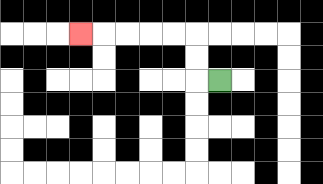{'start': '[9, 3]', 'end': '[3, 1]', 'path_directions': 'L,U,U,L,L,L,L,L', 'path_coordinates': '[[9, 3], [8, 3], [8, 2], [8, 1], [7, 1], [6, 1], [5, 1], [4, 1], [3, 1]]'}